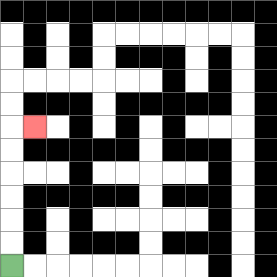{'start': '[0, 11]', 'end': '[1, 5]', 'path_directions': 'U,U,U,U,U,U,R', 'path_coordinates': '[[0, 11], [0, 10], [0, 9], [0, 8], [0, 7], [0, 6], [0, 5], [1, 5]]'}